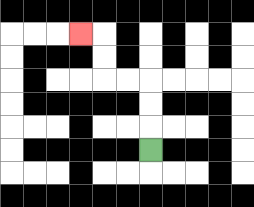{'start': '[6, 6]', 'end': '[3, 1]', 'path_directions': 'U,U,U,L,L,U,U,L', 'path_coordinates': '[[6, 6], [6, 5], [6, 4], [6, 3], [5, 3], [4, 3], [4, 2], [4, 1], [3, 1]]'}